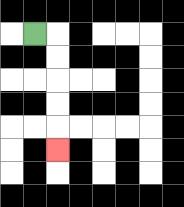{'start': '[1, 1]', 'end': '[2, 6]', 'path_directions': 'R,D,D,D,D,D', 'path_coordinates': '[[1, 1], [2, 1], [2, 2], [2, 3], [2, 4], [2, 5], [2, 6]]'}